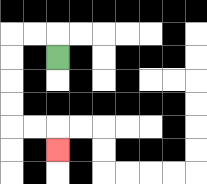{'start': '[2, 2]', 'end': '[2, 6]', 'path_directions': 'U,L,L,D,D,D,D,R,R,D', 'path_coordinates': '[[2, 2], [2, 1], [1, 1], [0, 1], [0, 2], [0, 3], [0, 4], [0, 5], [1, 5], [2, 5], [2, 6]]'}